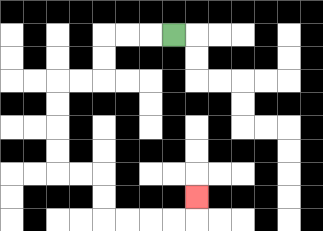{'start': '[7, 1]', 'end': '[8, 8]', 'path_directions': 'L,L,L,D,D,L,L,D,D,D,D,R,R,D,D,R,R,R,R,U', 'path_coordinates': '[[7, 1], [6, 1], [5, 1], [4, 1], [4, 2], [4, 3], [3, 3], [2, 3], [2, 4], [2, 5], [2, 6], [2, 7], [3, 7], [4, 7], [4, 8], [4, 9], [5, 9], [6, 9], [7, 9], [8, 9], [8, 8]]'}